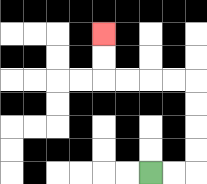{'start': '[6, 7]', 'end': '[4, 1]', 'path_directions': 'R,R,U,U,U,U,L,L,L,L,U,U', 'path_coordinates': '[[6, 7], [7, 7], [8, 7], [8, 6], [8, 5], [8, 4], [8, 3], [7, 3], [6, 3], [5, 3], [4, 3], [4, 2], [4, 1]]'}